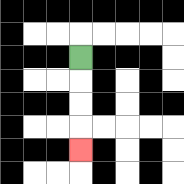{'start': '[3, 2]', 'end': '[3, 6]', 'path_directions': 'D,D,D,D', 'path_coordinates': '[[3, 2], [3, 3], [3, 4], [3, 5], [3, 6]]'}